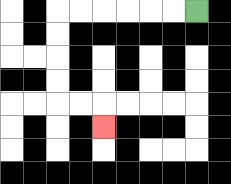{'start': '[8, 0]', 'end': '[4, 5]', 'path_directions': 'L,L,L,L,L,L,D,D,D,D,R,R,D', 'path_coordinates': '[[8, 0], [7, 0], [6, 0], [5, 0], [4, 0], [3, 0], [2, 0], [2, 1], [2, 2], [2, 3], [2, 4], [3, 4], [4, 4], [4, 5]]'}